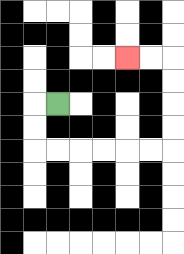{'start': '[2, 4]', 'end': '[5, 2]', 'path_directions': 'L,D,D,R,R,R,R,R,R,U,U,U,U,L,L', 'path_coordinates': '[[2, 4], [1, 4], [1, 5], [1, 6], [2, 6], [3, 6], [4, 6], [5, 6], [6, 6], [7, 6], [7, 5], [7, 4], [7, 3], [7, 2], [6, 2], [5, 2]]'}